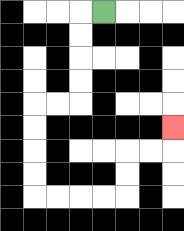{'start': '[4, 0]', 'end': '[7, 5]', 'path_directions': 'L,D,D,D,D,L,L,D,D,D,D,R,R,R,R,U,U,R,R,U', 'path_coordinates': '[[4, 0], [3, 0], [3, 1], [3, 2], [3, 3], [3, 4], [2, 4], [1, 4], [1, 5], [1, 6], [1, 7], [1, 8], [2, 8], [3, 8], [4, 8], [5, 8], [5, 7], [5, 6], [6, 6], [7, 6], [7, 5]]'}